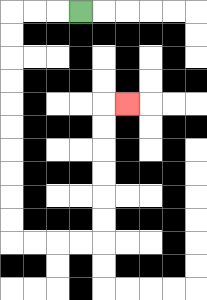{'start': '[3, 0]', 'end': '[5, 4]', 'path_directions': 'L,L,L,D,D,D,D,D,D,D,D,D,D,R,R,R,R,U,U,U,U,U,U,R', 'path_coordinates': '[[3, 0], [2, 0], [1, 0], [0, 0], [0, 1], [0, 2], [0, 3], [0, 4], [0, 5], [0, 6], [0, 7], [0, 8], [0, 9], [0, 10], [1, 10], [2, 10], [3, 10], [4, 10], [4, 9], [4, 8], [4, 7], [4, 6], [4, 5], [4, 4], [5, 4]]'}